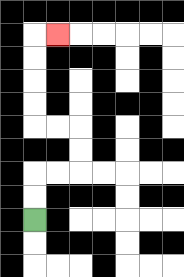{'start': '[1, 9]', 'end': '[2, 1]', 'path_directions': 'U,U,R,R,U,U,L,L,U,U,U,U,R', 'path_coordinates': '[[1, 9], [1, 8], [1, 7], [2, 7], [3, 7], [3, 6], [3, 5], [2, 5], [1, 5], [1, 4], [1, 3], [1, 2], [1, 1], [2, 1]]'}